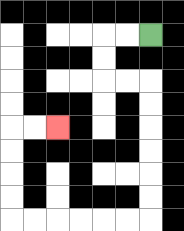{'start': '[6, 1]', 'end': '[2, 5]', 'path_directions': 'L,L,D,D,R,R,D,D,D,D,D,D,L,L,L,L,L,L,U,U,U,U,R,R', 'path_coordinates': '[[6, 1], [5, 1], [4, 1], [4, 2], [4, 3], [5, 3], [6, 3], [6, 4], [6, 5], [6, 6], [6, 7], [6, 8], [6, 9], [5, 9], [4, 9], [3, 9], [2, 9], [1, 9], [0, 9], [0, 8], [0, 7], [0, 6], [0, 5], [1, 5], [2, 5]]'}